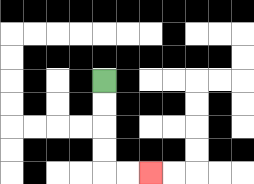{'start': '[4, 3]', 'end': '[6, 7]', 'path_directions': 'D,D,D,D,R,R', 'path_coordinates': '[[4, 3], [4, 4], [4, 5], [4, 6], [4, 7], [5, 7], [6, 7]]'}